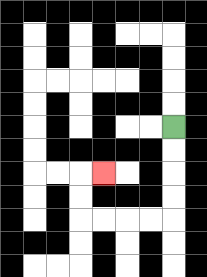{'start': '[7, 5]', 'end': '[4, 7]', 'path_directions': 'D,D,D,D,L,L,L,L,U,U,R', 'path_coordinates': '[[7, 5], [7, 6], [7, 7], [7, 8], [7, 9], [6, 9], [5, 9], [4, 9], [3, 9], [3, 8], [3, 7], [4, 7]]'}